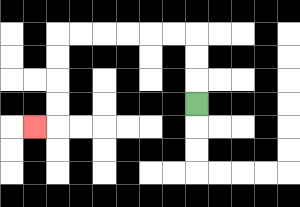{'start': '[8, 4]', 'end': '[1, 5]', 'path_directions': 'U,U,U,L,L,L,L,L,L,D,D,D,D,L', 'path_coordinates': '[[8, 4], [8, 3], [8, 2], [8, 1], [7, 1], [6, 1], [5, 1], [4, 1], [3, 1], [2, 1], [2, 2], [2, 3], [2, 4], [2, 5], [1, 5]]'}